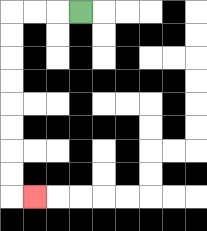{'start': '[3, 0]', 'end': '[1, 8]', 'path_directions': 'L,L,L,D,D,D,D,D,D,D,D,R', 'path_coordinates': '[[3, 0], [2, 0], [1, 0], [0, 0], [0, 1], [0, 2], [0, 3], [0, 4], [0, 5], [0, 6], [0, 7], [0, 8], [1, 8]]'}